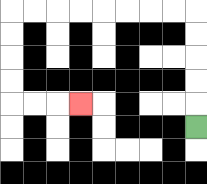{'start': '[8, 5]', 'end': '[3, 4]', 'path_directions': 'U,U,U,U,U,L,L,L,L,L,L,L,L,D,D,D,D,R,R,R', 'path_coordinates': '[[8, 5], [8, 4], [8, 3], [8, 2], [8, 1], [8, 0], [7, 0], [6, 0], [5, 0], [4, 0], [3, 0], [2, 0], [1, 0], [0, 0], [0, 1], [0, 2], [0, 3], [0, 4], [1, 4], [2, 4], [3, 4]]'}